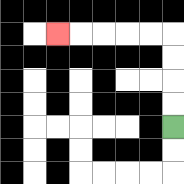{'start': '[7, 5]', 'end': '[2, 1]', 'path_directions': 'U,U,U,U,L,L,L,L,L', 'path_coordinates': '[[7, 5], [7, 4], [7, 3], [7, 2], [7, 1], [6, 1], [5, 1], [4, 1], [3, 1], [2, 1]]'}